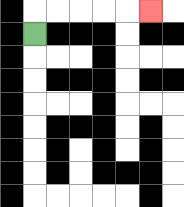{'start': '[1, 1]', 'end': '[6, 0]', 'path_directions': 'U,R,R,R,R,R', 'path_coordinates': '[[1, 1], [1, 0], [2, 0], [3, 0], [4, 0], [5, 0], [6, 0]]'}